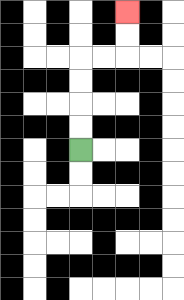{'start': '[3, 6]', 'end': '[5, 0]', 'path_directions': 'U,U,U,U,R,R,U,U', 'path_coordinates': '[[3, 6], [3, 5], [3, 4], [3, 3], [3, 2], [4, 2], [5, 2], [5, 1], [5, 0]]'}